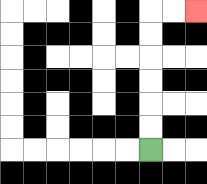{'start': '[6, 6]', 'end': '[8, 0]', 'path_directions': 'U,U,U,U,U,U,R,R', 'path_coordinates': '[[6, 6], [6, 5], [6, 4], [6, 3], [6, 2], [6, 1], [6, 0], [7, 0], [8, 0]]'}